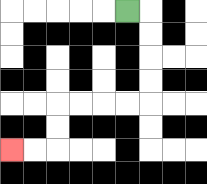{'start': '[5, 0]', 'end': '[0, 6]', 'path_directions': 'R,D,D,D,D,L,L,L,L,D,D,L,L', 'path_coordinates': '[[5, 0], [6, 0], [6, 1], [6, 2], [6, 3], [6, 4], [5, 4], [4, 4], [3, 4], [2, 4], [2, 5], [2, 6], [1, 6], [0, 6]]'}